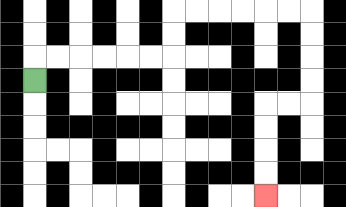{'start': '[1, 3]', 'end': '[11, 8]', 'path_directions': 'U,R,R,R,R,R,R,U,U,R,R,R,R,R,R,D,D,D,D,L,L,D,D,D,D', 'path_coordinates': '[[1, 3], [1, 2], [2, 2], [3, 2], [4, 2], [5, 2], [6, 2], [7, 2], [7, 1], [7, 0], [8, 0], [9, 0], [10, 0], [11, 0], [12, 0], [13, 0], [13, 1], [13, 2], [13, 3], [13, 4], [12, 4], [11, 4], [11, 5], [11, 6], [11, 7], [11, 8]]'}